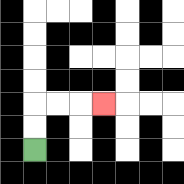{'start': '[1, 6]', 'end': '[4, 4]', 'path_directions': 'U,U,R,R,R', 'path_coordinates': '[[1, 6], [1, 5], [1, 4], [2, 4], [3, 4], [4, 4]]'}